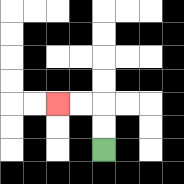{'start': '[4, 6]', 'end': '[2, 4]', 'path_directions': 'U,U,L,L', 'path_coordinates': '[[4, 6], [4, 5], [4, 4], [3, 4], [2, 4]]'}